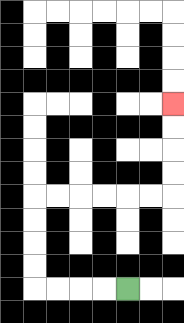{'start': '[5, 12]', 'end': '[7, 4]', 'path_directions': 'L,L,L,L,U,U,U,U,R,R,R,R,R,R,U,U,U,U', 'path_coordinates': '[[5, 12], [4, 12], [3, 12], [2, 12], [1, 12], [1, 11], [1, 10], [1, 9], [1, 8], [2, 8], [3, 8], [4, 8], [5, 8], [6, 8], [7, 8], [7, 7], [7, 6], [7, 5], [7, 4]]'}